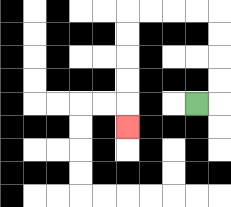{'start': '[8, 4]', 'end': '[5, 5]', 'path_directions': 'R,U,U,U,U,L,L,L,L,D,D,D,D,D', 'path_coordinates': '[[8, 4], [9, 4], [9, 3], [9, 2], [9, 1], [9, 0], [8, 0], [7, 0], [6, 0], [5, 0], [5, 1], [5, 2], [5, 3], [5, 4], [5, 5]]'}